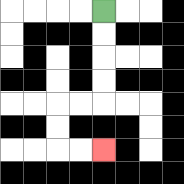{'start': '[4, 0]', 'end': '[4, 6]', 'path_directions': 'D,D,D,D,L,L,D,D,R,R', 'path_coordinates': '[[4, 0], [4, 1], [4, 2], [4, 3], [4, 4], [3, 4], [2, 4], [2, 5], [2, 6], [3, 6], [4, 6]]'}